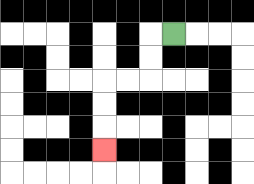{'start': '[7, 1]', 'end': '[4, 6]', 'path_directions': 'L,D,D,L,L,D,D,D', 'path_coordinates': '[[7, 1], [6, 1], [6, 2], [6, 3], [5, 3], [4, 3], [4, 4], [4, 5], [4, 6]]'}